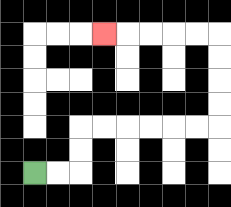{'start': '[1, 7]', 'end': '[4, 1]', 'path_directions': 'R,R,U,U,R,R,R,R,R,R,U,U,U,U,L,L,L,L,L', 'path_coordinates': '[[1, 7], [2, 7], [3, 7], [3, 6], [3, 5], [4, 5], [5, 5], [6, 5], [7, 5], [8, 5], [9, 5], [9, 4], [9, 3], [9, 2], [9, 1], [8, 1], [7, 1], [6, 1], [5, 1], [4, 1]]'}